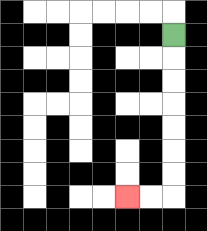{'start': '[7, 1]', 'end': '[5, 8]', 'path_directions': 'D,D,D,D,D,D,D,L,L', 'path_coordinates': '[[7, 1], [7, 2], [7, 3], [7, 4], [7, 5], [7, 6], [7, 7], [7, 8], [6, 8], [5, 8]]'}